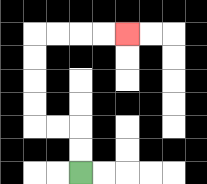{'start': '[3, 7]', 'end': '[5, 1]', 'path_directions': 'U,U,L,L,U,U,U,U,R,R,R,R', 'path_coordinates': '[[3, 7], [3, 6], [3, 5], [2, 5], [1, 5], [1, 4], [1, 3], [1, 2], [1, 1], [2, 1], [3, 1], [4, 1], [5, 1]]'}